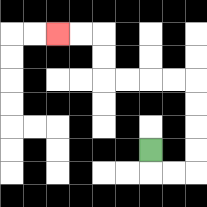{'start': '[6, 6]', 'end': '[2, 1]', 'path_directions': 'D,R,R,U,U,U,U,L,L,L,L,U,U,L,L', 'path_coordinates': '[[6, 6], [6, 7], [7, 7], [8, 7], [8, 6], [8, 5], [8, 4], [8, 3], [7, 3], [6, 3], [5, 3], [4, 3], [4, 2], [4, 1], [3, 1], [2, 1]]'}